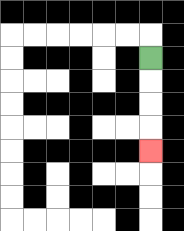{'start': '[6, 2]', 'end': '[6, 6]', 'path_directions': 'D,D,D,D', 'path_coordinates': '[[6, 2], [6, 3], [6, 4], [6, 5], [6, 6]]'}